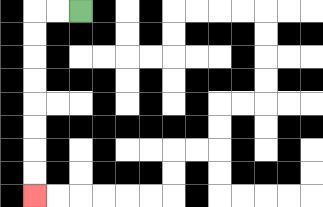{'start': '[3, 0]', 'end': '[1, 8]', 'path_directions': 'L,L,D,D,D,D,D,D,D,D', 'path_coordinates': '[[3, 0], [2, 0], [1, 0], [1, 1], [1, 2], [1, 3], [1, 4], [1, 5], [1, 6], [1, 7], [1, 8]]'}